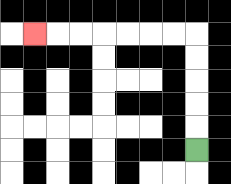{'start': '[8, 6]', 'end': '[1, 1]', 'path_directions': 'U,U,U,U,U,L,L,L,L,L,L,L', 'path_coordinates': '[[8, 6], [8, 5], [8, 4], [8, 3], [8, 2], [8, 1], [7, 1], [6, 1], [5, 1], [4, 1], [3, 1], [2, 1], [1, 1]]'}